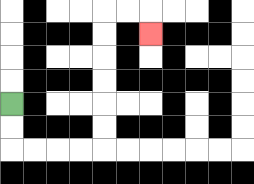{'start': '[0, 4]', 'end': '[6, 1]', 'path_directions': 'D,D,R,R,R,R,U,U,U,U,U,U,R,R,D', 'path_coordinates': '[[0, 4], [0, 5], [0, 6], [1, 6], [2, 6], [3, 6], [4, 6], [4, 5], [4, 4], [4, 3], [4, 2], [4, 1], [4, 0], [5, 0], [6, 0], [6, 1]]'}